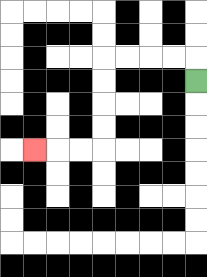{'start': '[8, 3]', 'end': '[1, 6]', 'path_directions': 'U,L,L,L,L,D,D,D,D,L,L,L', 'path_coordinates': '[[8, 3], [8, 2], [7, 2], [6, 2], [5, 2], [4, 2], [4, 3], [4, 4], [4, 5], [4, 6], [3, 6], [2, 6], [1, 6]]'}